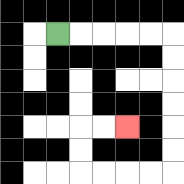{'start': '[2, 1]', 'end': '[5, 5]', 'path_directions': 'R,R,R,R,R,D,D,D,D,D,D,L,L,L,L,U,U,R,R', 'path_coordinates': '[[2, 1], [3, 1], [4, 1], [5, 1], [6, 1], [7, 1], [7, 2], [7, 3], [7, 4], [7, 5], [7, 6], [7, 7], [6, 7], [5, 7], [4, 7], [3, 7], [3, 6], [3, 5], [4, 5], [5, 5]]'}